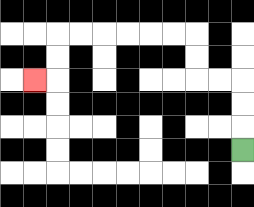{'start': '[10, 6]', 'end': '[1, 3]', 'path_directions': 'U,U,U,L,L,U,U,L,L,L,L,L,L,D,D,L', 'path_coordinates': '[[10, 6], [10, 5], [10, 4], [10, 3], [9, 3], [8, 3], [8, 2], [8, 1], [7, 1], [6, 1], [5, 1], [4, 1], [3, 1], [2, 1], [2, 2], [2, 3], [1, 3]]'}